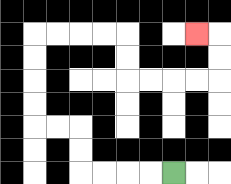{'start': '[7, 7]', 'end': '[8, 1]', 'path_directions': 'L,L,L,L,U,U,L,L,U,U,U,U,R,R,R,R,D,D,R,R,R,R,U,U,L', 'path_coordinates': '[[7, 7], [6, 7], [5, 7], [4, 7], [3, 7], [3, 6], [3, 5], [2, 5], [1, 5], [1, 4], [1, 3], [1, 2], [1, 1], [2, 1], [3, 1], [4, 1], [5, 1], [5, 2], [5, 3], [6, 3], [7, 3], [8, 3], [9, 3], [9, 2], [9, 1], [8, 1]]'}